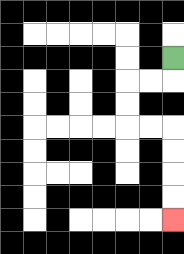{'start': '[7, 2]', 'end': '[7, 9]', 'path_directions': 'D,L,L,D,D,R,R,D,D,D,D', 'path_coordinates': '[[7, 2], [7, 3], [6, 3], [5, 3], [5, 4], [5, 5], [6, 5], [7, 5], [7, 6], [7, 7], [7, 8], [7, 9]]'}